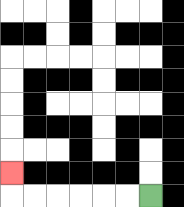{'start': '[6, 8]', 'end': '[0, 7]', 'path_directions': 'L,L,L,L,L,L,U', 'path_coordinates': '[[6, 8], [5, 8], [4, 8], [3, 8], [2, 8], [1, 8], [0, 8], [0, 7]]'}